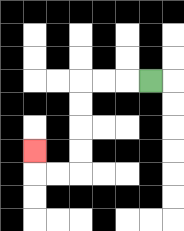{'start': '[6, 3]', 'end': '[1, 6]', 'path_directions': 'L,L,L,D,D,D,D,L,L,U', 'path_coordinates': '[[6, 3], [5, 3], [4, 3], [3, 3], [3, 4], [3, 5], [3, 6], [3, 7], [2, 7], [1, 7], [1, 6]]'}